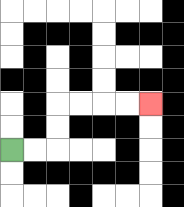{'start': '[0, 6]', 'end': '[6, 4]', 'path_directions': 'R,R,U,U,R,R,R,R', 'path_coordinates': '[[0, 6], [1, 6], [2, 6], [2, 5], [2, 4], [3, 4], [4, 4], [5, 4], [6, 4]]'}